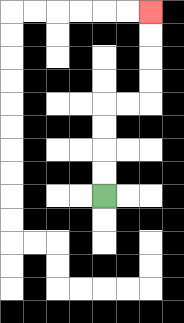{'start': '[4, 8]', 'end': '[6, 0]', 'path_directions': 'U,U,U,U,R,R,U,U,U,U', 'path_coordinates': '[[4, 8], [4, 7], [4, 6], [4, 5], [4, 4], [5, 4], [6, 4], [6, 3], [6, 2], [6, 1], [6, 0]]'}